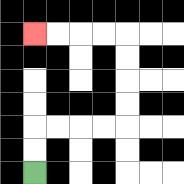{'start': '[1, 7]', 'end': '[1, 1]', 'path_directions': 'U,U,R,R,R,R,U,U,U,U,L,L,L,L', 'path_coordinates': '[[1, 7], [1, 6], [1, 5], [2, 5], [3, 5], [4, 5], [5, 5], [5, 4], [5, 3], [5, 2], [5, 1], [4, 1], [3, 1], [2, 1], [1, 1]]'}